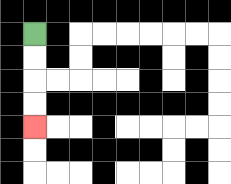{'start': '[1, 1]', 'end': '[1, 5]', 'path_directions': 'D,D,D,D', 'path_coordinates': '[[1, 1], [1, 2], [1, 3], [1, 4], [1, 5]]'}